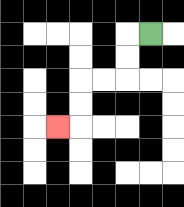{'start': '[6, 1]', 'end': '[2, 5]', 'path_directions': 'L,D,D,L,L,D,D,L', 'path_coordinates': '[[6, 1], [5, 1], [5, 2], [5, 3], [4, 3], [3, 3], [3, 4], [3, 5], [2, 5]]'}